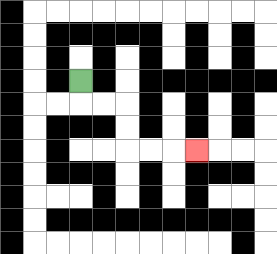{'start': '[3, 3]', 'end': '[8, 6]', 'path_directions': 'D,R,R,D,D,R,R,R', 'path_coordinates': '[[3, 3], [3, 4], [4, 4], [5, 4], [5, 5], [5, 6], [6, 6], [7, 6], [8, 6]]'}